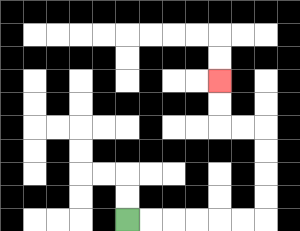{'start': '[5, 9]', 'end': '[9, 3]', 'path_directions': 'R,R,R,R,R,R,U,U,U,U,L,L,U,U', 'path_coordinates': '[[5, 9], [6, 9], [7, 9], [8, 9], [9, 9], [10, 9], [11, 9], [11, 8], [11, 7], [11, 6], [11, 5], [10, 5], [9, 5], [9, 4], [9, 3]]'}